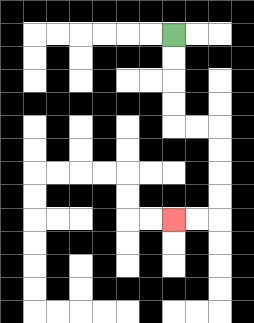{'start': '[7, 1]', 'end': '[7, 9]', 'path_directions': 'D,D,D,D,R,R,D,D,D,D,L,L', 'path_coordinates': '[[7, 1], [7, 2], [7, 3], [7, 4], [7, 5], [8, 5], [9, 5], [9, 6], [9, 7], [9, 8], [9, 9], [8, 9], [7, 9]]'}